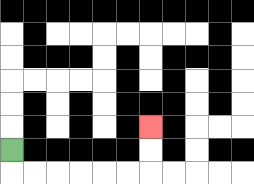{'start': '[0, 6]', 'end': '[6, 5]', 'path_directions': 'D,R,R,R,R,R,R,U,U', 'path_coordinates': '[[0, 6], [0, 7], [1, 7], [2, 7], [3, 7], [4, 7], [5, 7], [6, 7], [6, 6], [6, 5]]'}